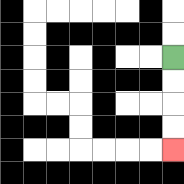{'start': '[7, 2]', 'end': '[7, 6]', 'path_directions': 'D,D,D,D', 'path_coordinates': '[[7, 2], [7, 3], [7, 4], [7, 5], [7, 6]]'}